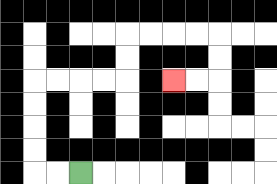{'start': '[3, 7]', 'end': '[7, 3]', 'path_directions': 'L,L,U,U,U,U,R,R,R,R,U,U,R,R,R,R,D,D,L,L', 'path_coordinates': '[[3, 7], [2, 7], [1, 7], [1, 6], [1, 5], [1, 4], [1, 3], [2, 3], [3, 3], [4, 3], [5, 3], [5, 2], [5, 1], [6, 1], [7, 1], [8, 1], [9, 1], [9, 2], [9, 3], [8, 3], [7, 3]]'}